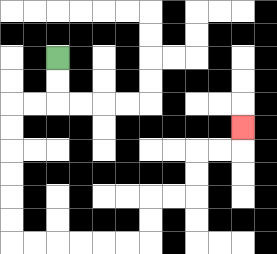{'start': '[2, 2]', 'end': '[10, 5]', 'path_directions': 'D,D,L,L,D,D,D,D,D,D,R,R,R,R,R,R,U,U,R,R,U,U,R,R,U', 'path_coordinates': '[[2, 2], [2, 3], [2, 4], [1, 4], [0, 4], [0, 5], [0, 6], [0, 7], [0, 8], [0, 9], [0, 10], [1, 10], [2, 10], [3, 10], [4, 10], [5, 10], [6, 10], [6, 9], [6, 8], [7, 8], [8, 8], [8, 7], [8, 6], [9, 6], [10, 6], [10, 5]]'}